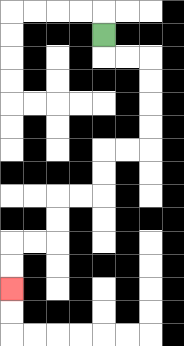{'start': '[4, 1]', 'end': '[0, 12]', 'path_directions': 'D,R,R,D,D,D,D,L,L,D,D,L,L,D,D,L,L,D,D', 'path_coordinates': '[[4, 1], [4, 2], [5, 2], [6, 2], [6, 3], [6, 4], [6, 5], [6, 6], [5, 6], [4, 6], [4, 7], [4, 8], [3, 8], [2, 8], [2, 9], [2, 10], [1, 10], [0, 10], [0, 11], [0, 12]]'}